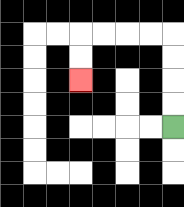{'start': '[7, 5]', 'end': '[3, 3]', 'path_directions': 'U,U,U,U,L,L,L,L,D,D', 'path_coordinates': '[[7, 5], [7, 4], [7, 3], [7, 2], [7, 1], [6, 1], [5, 1], [4, 1], [3, 1], [3, 2], [3, 3]]'}